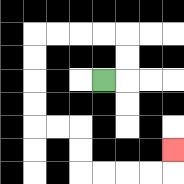{'start': '[4, 3]', 'end': '[7, 6]', 'path_directions': 'R,U,U,L,L,L,L,D,D,D,D,R,R,D,D,R,R,R,R,U', 'path_coordinates': '[[4, 3], [5, 3], [5, 2], [5, 1], [4, 1], [3, 1], [2, 1], [1, 1], [1, 2], [1, 3], [1, 4], [1, 5], [2, 5], [3, 5], [3, 6], [3, 7], [4, 7], [5, 7], [6, 7], [7, 7], [7, 6]]'}